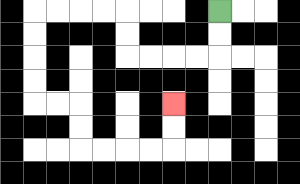{'start': '[9, 0]', 'end': '[7, 4]', 'path_directions': 'D,D,L,L,L,L,U,U,L,L,L,L,D,D,D,D,R,R,D,D,R,R,R,R,U,U', 'path_coordinates': '[[9, 0], [9, 1], [9, 2], [8, 2], [7, 2], [6, 2], [5, 2], [5, 1], [5, 0], [4, 0], [3, 0], [2, 0], [1, 0], [1, 1], [1, 2], [1, 3], [1, 4], [2, 4], [3, 4], [3, 5], [3, 6], [4, 6], [5, 6], [6, 6], [7, 6], [7, 5], [7, 4]]'}